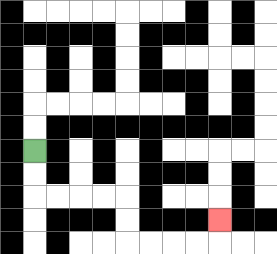{'start': '[1, 6]', 'end': '[9, 9]', 'path_directions': 'D,D,R,R,R,R,D,D,R,R,R,R,U', 'path_coordinates': '[[1, 6], [1, 7], [1, 8], [2, 8], [3, 8], [4, 8], [5, 8], [5, 9], [5, 10], [6, 10], [7, 10], [8, 10], [9, 10], [9, 9]]'}